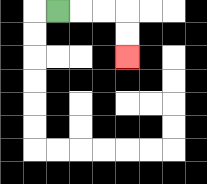{'start': '[2, 0]', 'end': '[5, 2]', 'path_directions': 'R,R,R,D,D', 'path_coordinates': '[[2, 0], [3, 0], [4, 0], [5, 0], [5, 1], [5, 2]]'}